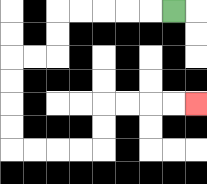{'start': '[7, 0]', 'end': '[8, 4]', 'path_directions': 'L,L,L,L,L,D,D,L,L,D,D,D,D,R,R,R,R,U,U,R,R,R,R', 'path_coordinates': '[[7, 0], [6, 0], [5, 0], [4, 0], [3, 0], [2, 0], [2, 1], [2, 2], [1, 2], [0, 2], [0, 3], [0, 4], [0, 5], [0, 6], [1, 6], [2, 6], [3, 6], [4, 6], [4, 5], [4, 4], [5, 4], [6, 4], [7, 4], [8, 4]]'}